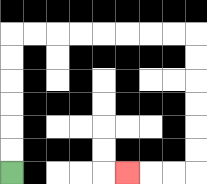{'start': '[0, 7]', 'end': '[5, 7]', 'path_directions': 'U,U,U,U,U,U,R,R,R,R,R,R,R,R,D,D,D,D,D,D,L,L,L', 'path_coordinates': '[[0, 7], [0, 6], [0, 5], [0, 4], [0, 3], [0, 2], [0, 1], [1, 1], [2, 1], [3, 1], [4, 1], [5, 1], [6, 1], [7, 1], [8, 1], [8, 2], [8, 3], [8, 4], [8, 5], [8, 6], [8, 7], [7, 7], [6, 7], [5, 7]]'}